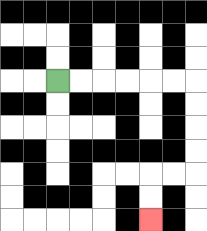{'start': '[2, 3]', 'end': '[6, 9]', 'path_directions': 'R,R,R,R,R,R,D,D,D,D,L,L,D,D', 'path_coordinates': '[[2, 3], [3, 3], [4, 3], [5, 3], [6, 3], [7, 3], [8, 3], [8, 4], [8, 5], [8, 6], [8, 7], [7, 7], [6, 7], [6, 8], [6, 9]]'}